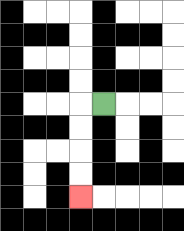{'start': '[4, 4]', 'end': '[3, 8]', 'path_directions': 'L,D,D,D,D', 'path_coordinates': '[[4, 4], [3, 4], [3, 5], [3, 6], [3, 7], [3, 8]]'}